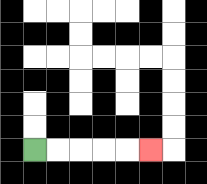{'start': '[1, 6]', 'end': '[6, 6]', 'path_directions': 'R,R,R,R,R', 'path_coordinates': '[[1, 6], [2, 6], [3, 6], [4, 6], [5, 6], [6, 6]]'}